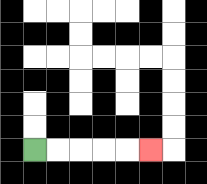{'start': '[1, 6]', 'end': '[6, 6]', 'path_directions': 'R,R,R,R,R', 'path_coordinates': '[[1, 6], [2, 6], [3, 6], [4, 6], [5, 6], [6, 6]]'}